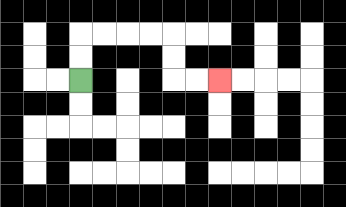{'start': '[3, 3]', 'end': '[9, 3]', 'path_directions': 'U,U,R,R,R,R,D,D,R,R', 'path_coordinates': '[[3, 3], [3, 2], [3, 1], [4, 1], [5, 1], [6, 1], [7, 1], [7, 2], [7, 3], [8, 3], [9, 3]]'}